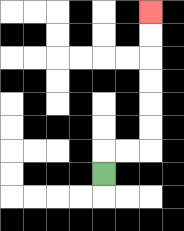{'start': '[4, 7]', 'end': '[6, 0]', 'path_directions': 'U,R,R,U,U,U,U,U,U', 'path_coordinates': '[[4, 7], [4, 6], [5, 6], [6, 6], [6, 5], [6, 4], [6, 3], [6, 2], [6, 1], [6, 0]]'}